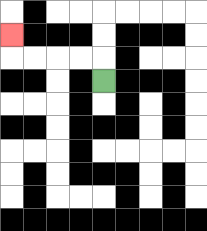{'start': '[4, 3]', 'end': '[0, 1]', 'path_directions': 'U,L,L,L,L,U', 'path_coordinates': '[[4, 3], [4, 2], [3, 2], [2, 2], [1, 2], [0, 2], [0, 1]]'}